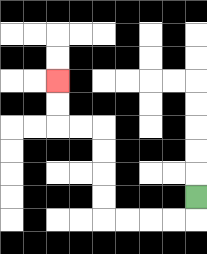{'start': '[8, 8]', 'end': '[2, 3]', 'path_directions': 'D,L,L,L,L,U,U,U,U,L,L,U,U', 'path_coordinates': '[[8, 8], [8, 9], [7, 9], [6, 9], [5, 9], [4, 9], [4, 8], [4, 7], [4, 6], [4, 5], [3, 5], [2, 5], [2, 4], [2, 3]]'}